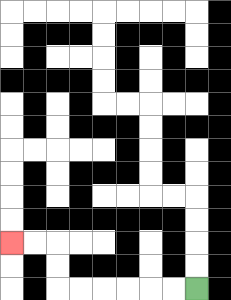{'start': '[8, 12]', 'end': '[0, 10]', 'path_directions': 'L,L,L,L,L,L,U,U,L,L', 'path_coordinates': '[[8, 12], [7, 12], [6, 12], [5, 12], [4, 12], [3, 12], [2, 12], [2, 11], [2, 10], [1, 10], [0, 10]]'}